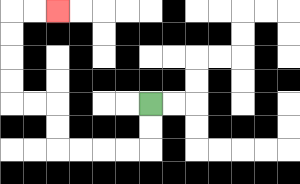{'start': '[6, 4]', 'end': '[2, 0]', 'path_directions': 'D,D,L,L,L,L,U,U,L,L,U,U,U,U,R,R', 'path_coordinates': '[[6, 4], [6, 5], [6, 6], [5, 6], [4, 6], [3, 6], [2, 6], [2, 5], [2, 4], [1, 4], [0, 4], [0, 3], [0, 2], [0, 1], [0, 0], [1, 0], [2, 0]]'}